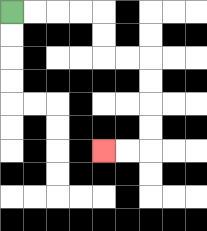{'start': '[0, 0]', 'end': '[4, 6]', 'path_directions': 'R,R,R,R,D,D,R,R,D,D,D,D,L,L', 'path_coordinates': '[[0, 0], [1, 0], [2, 0], [3, 0], [4, 0], [4, 1], [4, 2], [5, 2], [6, 2], [6, 3], [6, 4], [6, 5], [6, 6], [5, 6], [4, 6]]'}